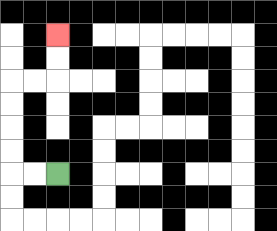{'start': '[2, 7]', 'end': '[2, 1]', 'path_directions': 'L,L,U,U,U,U,R,R,U,U', 'path_coordinates': '[[2, 7], [1, 7], [0, 7], [0, 6], [0, 5], [0, 4], [0, 3], [1, 3], [2, 3], [2, 2], [2, 1]]'}